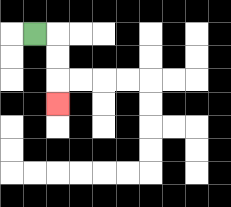{'start': '[1, 1]', 'end': '[2, 4]', 'path_directions': 'R,D,D,D', 'path_coordinates': '[[1, 1], [2, 1], [2, 2], [2, 3], [2, 4]]'}